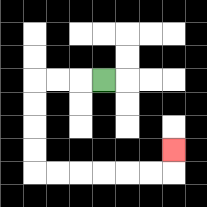{'start': '[4, 3]', 'end': '[7, 6]', 'path_directions': 'L,L,L,D,D,D,D,R,R,R,R,R,R,U', 'path_coordinates': '[[4, 3], [3, 3], [2, 3], [1, 3], [1, 4], [1, 5], [1, 6], [1, 7], [2, 7], [3, 7], [4, 7], [5, 7], [6, 7], [7, 7], [7, 6]]'}